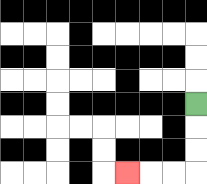{'start': '[8, 4]', 'end': '[5, 7]', 'path_directions': 'D,D,D,L,L,L', 'path_coordinates': '[[8, 4], [8, 5], [8, 6], [8, 7], [7, 7], [6, 7], [5, 7]]'}